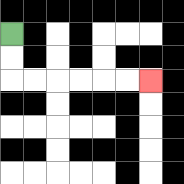{'start': '[0, 1]', 'end': '[6, 3]', 'path_directions': 'D,D,R,R,R,R,R,R', 'path_coordinates': '[[0, 1], [0, 2], [0, 3], [1, 3], [2, 3], [3, 3], [4, 3], [5, 3], [6, 3]]'}